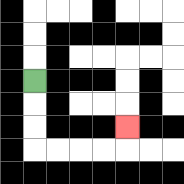{'start': '[1, 3]', 'end': '[5, 5]', 'path_directions': 'D,D,D,R,R,R,R,U', 'path_coordinates': '[[1, 3], [1, 4], [1, 5], [1, 6], [2, 6], [3, 6], [4, 6], [5, 6], [5, 5]]'}